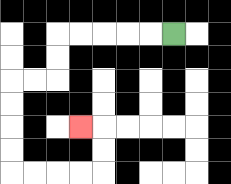{'start': '[7, 1]', 'end': '[3, 5]', 'path_directions': 'L,L,L,L,L,D,D,L,L,D,D,D,D,R,R,R,R,U,U,L', 'path_coordinates': '[[7, 1], [6, 1], [5, 1], [4, 1], [3, 1], [2, 1], [2, 2], [2, 3], [1, 3], [0, 3], [0, 4], [0, 5], [0, 6], [0, 7], [1, 7], [2, 7], [3, 7], [4, 7], [4, 6], [4, 5], [3, 5]]'}